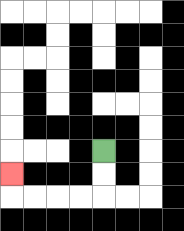{'start': '[4, 6]', 'end': '[0, 7]', 'path_directions': 'D,D,L,L,L,L,U', 'path_coordinates': '[[4, 6], [4, 7], [4, 8], [3, 8], [2, 8], [1, 8], [0, 8], [0, 7]]'}